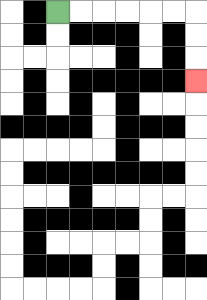{'start': '[2, 0]', 'end': '[8, 3]', 'path_directions': 'R,R,R,R,R,R,D,D,D', 'path_coordinates': '[[2, 0], [3, 0], [4, 0], [5, 0], [6, 0], [7, 0], [8, 0], [8, 1], [8, 2], [8, 3]]'}